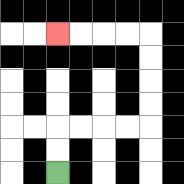{'start': '[2, 7]', 'end': '[2, 1]', 'path_directions': 'U,U,R,R,R,R,U,U,U,U,L,L,L,L', 'path_coordinates': '[[2, 7], [2, 6], [2, 5], [3, 5], [4, 5], [5, 5], [6, 5], [6, 4], [6, 3], [6, 2], [6, 1], [5, 1], [4, 1], [3, 1], [2, 1]]'}